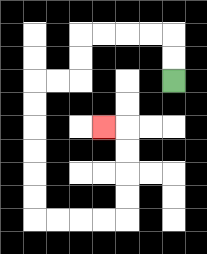{'start': '[7, 3]', 'end': '[4, 5]', 'path_directions': 'U,U,L,L,L,L,D,D,L,L,D,D,D,D,D,D,R,R,R,R,U,U,U,U,L', 'path_coordinates': '[[7, 3], [7, 2], [7, 1], [6, 1], [5, 1], [4, 1], [3, 1], [3, 2], [3, 3], [2, 3], [1, 3], [1, 4], [1, 5], [1, 6], [1, 7], [1, 8], [1, 9], [2, 9], [3, 9], [4, 9], [5, 9], [5, 8], [5, 7], [5, 6], [5, 5], [4, 5]]'}